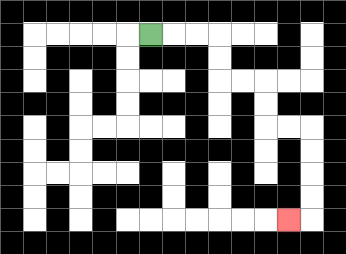{'start': '[6, 1]', 'end': '[12, 9]', 'path_directions': 'R,R,R,D,D,R,R,D,D,R,R,D,D,D,D,L', 'path_coordinates': '[[6, 1], [7, 1], [8, 1], [9, 1], [9, 2], [9, 3], [10, 3], [11, 3], [11, 4], [11, 5], [12, 5], [13, 5], [13, 6], [13, 7], [13, 8], [13, 9], [12, 9]]'}